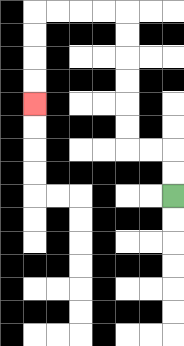{'start': '[7, 8]', 'end': '[1, 4]', 'path_directions': 'U,U,L,L,U,U,U,U,U,U,L,L,L,L,D,D,D,D', 'path_coordinates': '[[7, 8], [7, 7], [7, 6], [6, 6], [5, 6], [5, 5], [5, 4], [5, 3], [5, 2], [5, 1], [5, 0], [4, 0], [3, 0], [2, 0], [1, 0], [1, 1], [1, 2], [1, 3], [1, 4]]'}